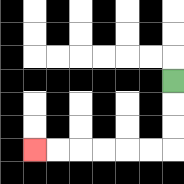{'start': '[7, 3]', 'end': '[1, 6]', 'path_directions': 'D,D,D,L,L,L,L,L,L', 'path_coordinates': '[[7, 3], [7, 4], [7, 5], [7, 6], [6, 6], [5, 6], [4, 6], [3, 6], [2, 6], [1, 6]]'}